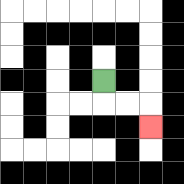{'start': '[4, 3]', 'end': '[6, 5]', 'path_directions': 'D,R,R,D', 'path_coordinates': '[[4, 3], [4, 4], [5, 4], [6, 4], [6, 5]]'}